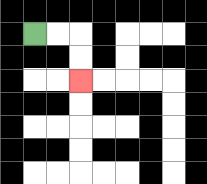{'start': '[1, 1]', 'end': '[3, 3]', 'path_directions': 'R,R,D,D', 'path_coordinates': '[[1, 1], [2, 1], [3, 1], [3, 2], [3, 3]]'}